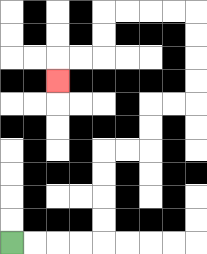{'start': '[0, 10]', 'end': '[2, 3]', 'path_directions': 'R,R,R,R,U,U,U,U,R,R,U,U,R,R,U,U,U,U,L,L,L,L,D,D,L,L,D', 'path_coordinates': '[[0, 10], [1, 10], [2, 10], [3, 10], [4, 10], [4, 9], [4, 8], [4, 7], [4, 6], [5, 6], [6, 6], [6, 5], [6, 4], [7, 4], [8, 4], [8, 3], [8, 2], [8, 1], [8, 0], [7, 0], [6, 0], [5, 0], [4, 0], [4, 1], [4, 2], [3, 2], [2, 2], [2, 3]]'}